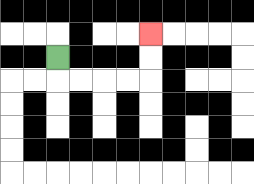{'start': '[2, 2]', 'end': '[6, 1]', 'path_directions': 'D,R,R,R,R,U,U', 'path_coordinates': '[[2, 2], [2, 3], [3, 3], [4, 3], [5, 3], [6, 3], [6, 2], [6, 1]]'}